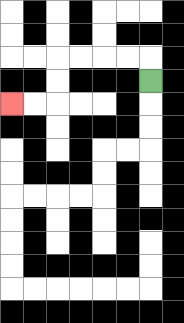{'start': '[6, 3]', 'end': '[0, 4]', 'path_directions': 'U,L,L,L,L,D,D,L,L', 'path_coordinates': '[[6, 3], [6, 2], [5, 2], [4, 2], [3, 2], [2, 2], [2, 3], [2, 4], [1, 4], [0, 4]]'}